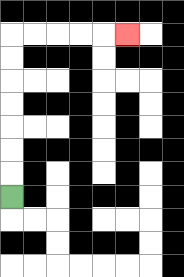{'start': '[0, 8]', 'end': '[5, 1]', 'path_directions': 'U,U,U,U,U,U,U,R,R,R,R,R', 'path_coordinates': '[[0, 8], [0, 7], [0, 6], [0, 5], [0, 4], [0, 3], [0, 2], [0, 1], [1, 1], [2, 1], [3, 1], [4, 1], [5, 1]]'}